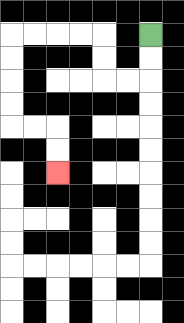{'start': '[6, 1]', 'end': '[2, 7]', 'path_directions': 'D,D,L,L,U,U,L,L,L,L,D,D,D,D,R,R,D,D', 'path_coordinates': '[[6, 1], [6, 2], [6, 3], [5, 3], [4, 3], [4, 2], [4, 1], [3, 1], [2, 1], [1, 1], [0, 1], [0, 2], [0, 3], [0, 4], [0, 5], [1, 5], [2, 5], [2, 6], [2, 7]]'}